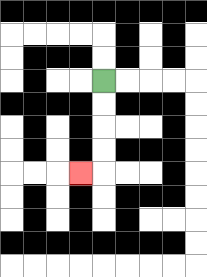{'start': '[4, 3]', 'end': '[3, 7]', 'path_directions': 'D,D,D,D,L', 'path_coordinates': '[[4, 3], [4, 4], [4, 5], [4, 6], [4, 7], [3, 7]]'}